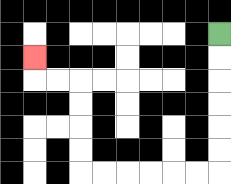{'start': '[9, 1]', 'end': '[1, 2]', 'path_directions': 'D,D,D,D,D,D,L,L,L,L,L,L,U,U,U,U,L,L,U', 'path_coordinates': '[[9, 1], [9, 2], [9, 3], [9, 4], [9, 5], [9, 6], [9, 7], [8, 7], [7, 7], [6, 7], [5, 7], [4, 7], [3, 7], [3, 6], [3, 5], [3, 4], [3, 3], [2, 3], [1, 3], [1, 2]]'}